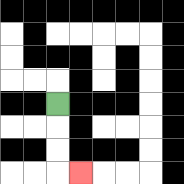{'start': '[2, 4]', 'end': '[3, 7]', 'path_directions': 'D,D,D,R', 'path_coordinates': '[[2, 4], [2, 5], [2, 6], [2, 7], [3, 7]]'}